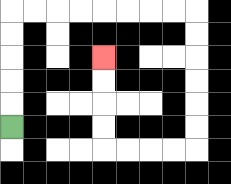{'start': '[0, 5]', 'end': '[4, 2]', 'path_directions': 'U,U,U,U,U,R,R,R,R,R,R,R,R,D,D,D,D,D,D,L,L,L,L,U,U,U,U', 'path_coordinates': '[[0, 5], [0, 4], [0, 3], [0, 2], [0, 1], [0, 0], [1, 0], [2, 0], [3, 0], [4, 0], [5, 0], [6, 0], [7, 0], [8, 0], [8, 1], [8, 2], [8, 3], [8, 4], [8, 5], [8, 6], [7, 6], [6, 6], [5, 6], [4, 6], [4, 5], [4, 4], [4, 3], [4, 2]]'}